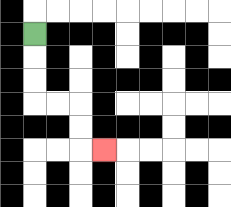{'start': '[1, 1]', 'end': '[4, 6]', 'path_directions': 'D,D,D,R,R,D,D,R', 'path_coordinates': '[[1, 1], [1, 2], [1, 3], [1, 4], [2, 4], [3, 4], [3, 5], [3, 6], [4, 6]]'}